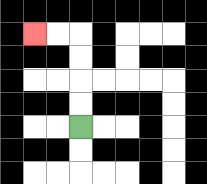{'start': '[3, 5]', 'end': '[1, 1]', 'path_directions': 'U,U,U,U,L,L', 'path_coordinates': '[[3, 5], [3, 4], [3, 3], [3, 2], [3, 1], [2, 1], [1, 1]]'}